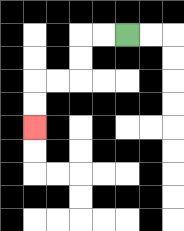{'start': '[5, 1]', 'end': '[1, 5]', 'path_directions': 'L,L,D,D,L,L,D,D', 'path_coordinates': '[[5, 1], [4, 1], [3, 1], [3, 2], [3, 3], [2, 3], [1, 3], [1, 4], [1, 5]]'}